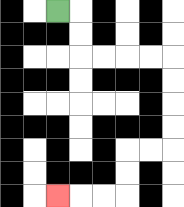{'start': '[2, 0]', 'end': '[2, 8]', 'path_directions': 'R,D,D,R,R,R,R,D,D,D,D,L,L,D,D,L,L,L', 'path_coordinates': '[[2, 0], [3, 0], [3, 1], [3, 2], [4, 2], [5, 2], [6, 2], [7, 2], [7, 3], [7, 4], [7, 5], [7, 6], [6, 6], [5, 6], [5, 7], [5, 8], [4, 8], [3, 8], [2, 8]]'}